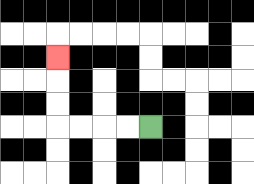{'start': '[6, 5]', 'end': '[2, 2]', 'path_directions': 'L,L,L,L,U,U,U', 'path_coordinates': '[[6, 5], [5, 5], [4, 5], [3, 5], [2, 5], [2, 4], [2, 3], [2, 2]]'}